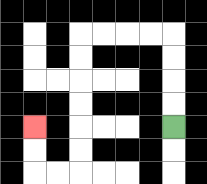{'start': '[7, 5]', 'end': '[1, 5]', 'path_directions': 'U,U,U,U,L,L,L,L,D,D,D,D,D,D,L,L,U,U', 'path_coordinates': '[[7, 5], [7, 4], [7, 3], [7, 2], [7, 1], [6, 1], [5, 1], [4, 1], [3, 1], [3, 2], [3, 3], [3, 4], [3, 5], [3, 6], [3, 7], [2, 7], [1, 7], [1, 6], [1, 5]]'}